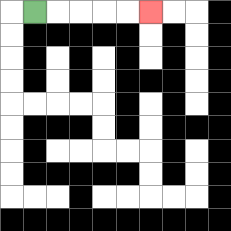{'start': '[1, 0]', 'end': '[6, 0]', 'path_directions': 'R,R,R,R,R', 'path_coordinates': '[[1, 0], [2, 0], [3, 0], [4, 0], [5, 0], [6, 0]]'}